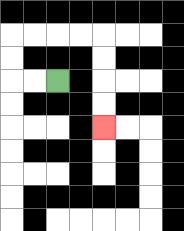{'start': '[2, 3]', 'end': '[4, 5]', 'path_directions': 'L,L,U,U,R,R,R,R,D,D,D,D', 'path_coordinates': '[[2, 3], [1, 3], [0, 3], [0, 2], [0, 1], [1, 1], [2, 1], [3, 1], [4, 1], [4, 2], [4, 3], [4, 4], [4, 5]]'}